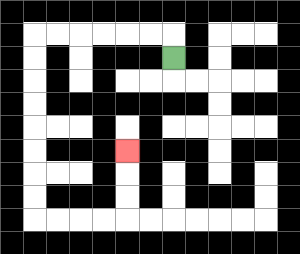{'start': '[7, 2]', 'end': '[5, 6]', 'path_directions': 'U,L,L,L,L,L,L,D,D,D,D,D,D,D,D,R,R,R,R,U,U,U', 'path_coordinates': '[[7, 2], [7, 1], [6, 1], [5, 1], [4, 1], [3, 1], [2, 1], [1, 1], [1, 2], [1, 3], [1, 4], [1, 5], [1, 6], [1, 7], [1, 8], [1, 9], [2, 9], [3, 9], [4, 9], [5, 9], [5, 8], [5, 7], [5, 6]]'}